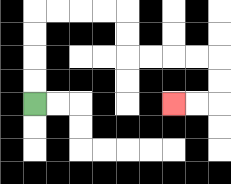{'start': '[1, 4]', 'end': '[7, 4]', 'path_directions': 'U,U,U,U,R,R,R,R,D,D,R,R,R,R,D,D,L,L', 'path_coordinates': '[[1, 4], [1, 3], [1, 2], [1, 1], [1, 0], [2, 0], [3, 0], [4, 0], [5, 0], [5, 1], [5, 2], [6, 2], [7, 2], [8, 2], [9, 2], [9, 3], [9, 4], [8, 4], [7, 4]]'}